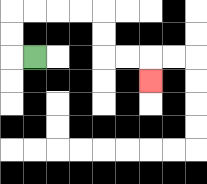{'start': '[1, 2]', 'end': '[6, 3]', 'path_directions': 'L,U,U,R,R,R,R,D,D,R,R,D', 'path_coordinates': '[[1, 2], [0, 2], [0, 1], [0, 0], [1, 0], [2, 0], [3, 0], [4, 0], [4, 1], [4, 2], [5, 2], [6, 2], [6, 3]]'}